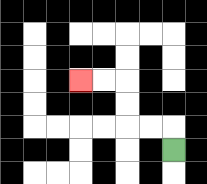{'start': '[7, 6]', 'end': '[3, 3]', 'path_directions': 'U,L,L,U,U,L,L', 'path_coordinates': '[[7, 6], [7, 5], [6, 5], [5, 5], [5, 4], [5, 3], [4, 3], [3, 3]]'}